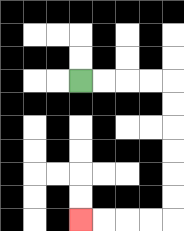{'start': '[3, 3]', 'end': '[3, 9]', 'path_directions': 'R,R,R,R,D,D,D,D,D,D,L,L,L,L', 'path_coordinates': '[[3, 3], [4, 3], [5, 3], [6, 3], [7, 3], [7, 4], [7, 5], [7, 6], [7, 7], [7, 8], [7, 9], [6, 9], [5, 9], [4, 9], [3, 9]]'}